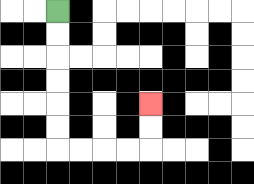{'start': '[2, 0]', 'end': '[6, 4]', 'path_directions': 'D,D,D,D,D,D,R,R,R,R,U,U', 'path_coordinates': '[[2, 0], [2, 1], [2, 2], [2, 3], [2, 4], [2, 5], [2, 6], [3, 6], [4, 6], [5, 6], [6, 6], [6, 5], [6, 4]]'}